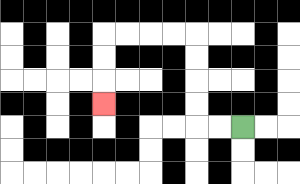{'start': '[10, 5]', 'end': '[4, 4]', 'path_directions': 'L,L,U,U,U,U,L,L,L,L,D,D,D', 'path_coordinates': '[[10, 5], [9, 5], [8, 5], [8, 4], [8, 3], [8, 2], [8, 1], [7, 1], [6, 1], [5, 1], [4, 1], [4, 2], [4, 3], [4, 4]]'}